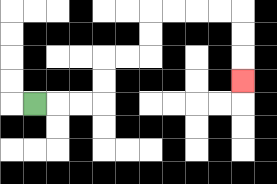{'start': '[1, 4]', 'end': '[10, 3]', 'path_directions': 'R,R,R,U,U,R,R,U,U,R,R,R,R,D,D,D', 'path_coordinates': '[[1, 4], [2, 4], [3, 4], [4, 4], [4, 3], [4, 2], [5, 2], [6, 2], [6, 1], [6, 0], [7, 0], [8, 0], [9, 0], [10, 0], [10, 1], [10, 2], [10, 3]]'}